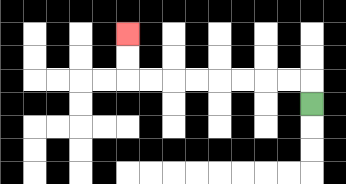{'start': '[13, 4]', 'end': '[5, 1]', 'path_directions': 'U,L,L,L,L,L,L,L,L,U,U', 'path_coordinates': '[[13, 4], [13, 3], [12, 3], [11, 3], [10, 3], [9, 3], [8, 3], [7, 3], [6, 3], [5, 3], [5, 2], [5, 1]]'}